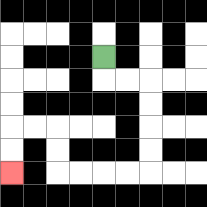{'start': '[4, 2]', 'end': '[0, 7]', 'path_directions': 'D,R,R,D,D,D,D,L,L,L,L,U,U,L,L,D,D', 'path_coordinates': '[[4, 2], [4, 3], [5, 3], [6, 3], [6, 4], [6, 5], [6, 6], [6, 7], [5, 7], [4, 7], [3, 7], [2, 7], [2, 6], [2, 5], [1, 5], [0, 5], [0, 6], [0, 7]]'}